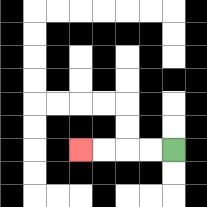{'start': '[7, 6]', 'end': '[3, 6]', 'path_directions': 'L,L,L,L', 'path_coordinates': '[[7, 6], [6, 6], [5, 6], [4, 6], [3, 6]]'}